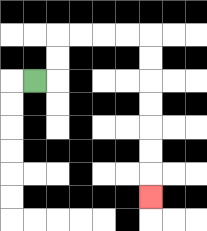{'start': '[1, 3]', 'end': '[6, 8]', 'path_directions': 'R,U,U,R,R,R,R,D,D,D,D,D,D,D', 'path_coordinates': '[[1, 3], [2, 3], [2, 2], [2, 1], [3, 1], [4, 1], [5, 1], [6, 1], [6, 2], [6, 3], [6, 4], [6, 5], [6, 6], [6, 7], [6, 8]]'}